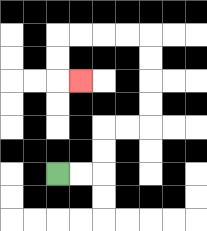{'start': '[2, 7]', 'end': '[3, 3]', 'path_directions': 'R,R,U,U,R,R,U,U,U,U,L,L,L,L,D,D,R', 'path_coordinates': '[[2, 7], [3, 7], [4, 7], [4, 6], [4, 5], [5, 5], [6, 5], [6, 4], [6, 3], [6, 2], [6, 1], [5, 1], [4, 1], [3, 1], [2, 1], [2, 2], [2, 3], [3, 3]]'}